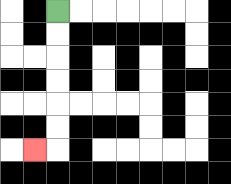{'start': '[2, 0]', 'end': '[1, 6]', 'path_directions': 'D,D,D,D,D,D,L', 'path_coordinates': '[[2, 0], [2, 1], [2, 2], [2, 3], [2, 4], [2, 5], [2, 6], [1, 6]]'}